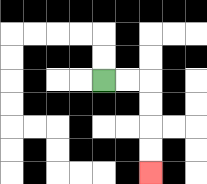{'start': '[4, 3]', 'end': '[6, 7]', 'path_directions': 'R,R,D,D,D,D', 'path_coordinates': '[[4, 3], [5, 3], [6, 3], [6, 4], [6, 5], [6, 6], [6, 7]]'}